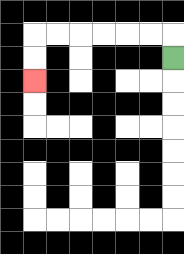{'start': '[7, 2]', 'end': '[1, 3]', 'path_directions': 'U,L,L,L,L,L,L,D,D', 'path_coordinates': '[[7, 2], [7, 1], [6, 1], [5, 1], [4, 1], [3, 1], [2, 1], [1, 1], [1, 2], [1, 3]]'}